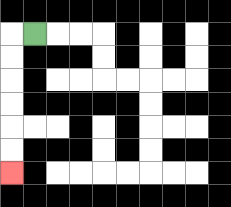{'start': '[1, 1]', 'end': '[0, 7]', 'path_directions': 'L,D,D,D,D,D,D', 'path_coordinates': '[[1, 1], [0, 1], [0, 2], [0, 3], [0, 4], [0, 5], [0, 6], [0, 7]]'}